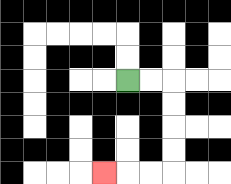{'start': '[5, 3]', 'end': '[4, 7]', 'path_directions': 'R,R,D,D,D,D,L,L,L', 'path_coordinates': '[[5, 3], [6, 3], [7, 3], [7, 4], [7, 5], [7, 6], [7, 7], [6, 7], [5, 7], [4, 7]]'}